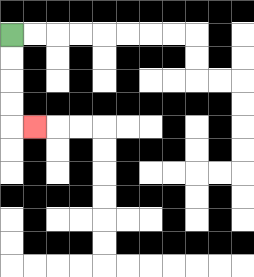{'start': '[0, 1]', 'end': '[1, 5]', 'path_directions': 'D,D,D,D,R', 'path_coordinates': '[[0, 1], [0, 2], [0, 3], [0, 4], [0, 5], [1, 5]]'}